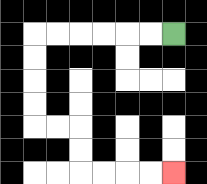{'start': '[7, 1]', 'end': '[7, 7]', 'path_directions': 'L,L,L,L,L,L,D,D,D,D,R,R,D,D,R,R,R,R', 'path_coordinates': '[[7, 1], [6, 1], [5, 1], [4, 1], [3, 1], [2, 1], [1, 1], [1, 2], [1, 3], [1, 4], [1, 5], [2, 5], [3, 5], [3, 6], [3, 7], [4, 7], [5, 7], [6, 7], [7, 7]]'}